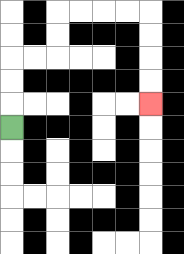{'start': '[0, 5]', 'end': '[6, 4]', 'path_directions': 'U,U,U,R,R,U,U,R,R,R,R,D,D,D,D', 'path_coordinates': '[[0, 5], [0, 4], [0, 3], [0, 2], [1, 2], [2, 2], [2, 1], [2, 0], [3, 0], [4, 0], [5, 0], [6, 0], [6, 1], [6, 2], [6, 3], [6, 4]]'}